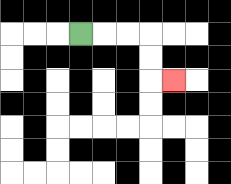{'start': '[3, 1]', 'end': '[7, 3]', 'path_directions': 'R,R,R,D,D,R', 'path_coordinates': '[[3, 1], [4, 1], [5, 1], [6, 1], [6, 2], [6, 3], [7, 3]]'}